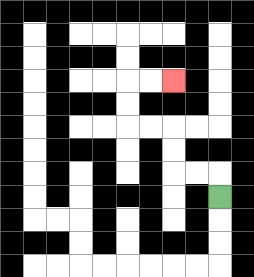{'start': '[9, 8]', 'end': '[7, 3]', 'path_directions': 'U,L,L,U,U,L,L,U,U,R,R', 'path_coordinates': '[[9, 8], [9, 7], [8, 7], [7, 7], [7, 6], [7, 5], [6, 5], [5, 5], [5, 4], [5, 3], [6, 3], [7, 3]]'}